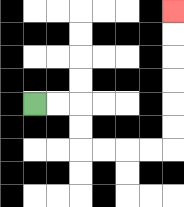{'start': '[1, 4]', 'end': '[7, 0]', 'path_directions': 'R,R,D,D,R,R,R,R,U,U,U,U,U,U', 'path_coordinates': '[[1, 4], [2, 4], [3, 4], [3, 5], [3, 6], [4, 6], [5, 6], [6, 6], [7, 6], [7, 5], [7, 4], [7, 3], [7, 2], [7, 1], [7, 0]]'}